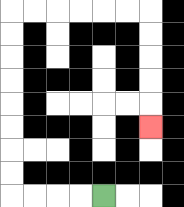{'start': '[4, 8]', 'end': '[6, 5]', 'path_directions': 'L,L,L,L,U,U,U,U,U,U,U,U,R,R,R,R,R,R,D,D,D,D,D', 'path_coordinates': '[[4, 8], [3, 8], [2, 8], [1, 8], [0, 8], [0, 7], [0, 6], [0, 5], [0, 4], [0, 3], [0, 2], [0, 1], [0, 0], [1, 0], [2, 0], [3, 0], [4, 0], [5, 0], [6, 0], [6, 1], [6, 2], [6, 3], [6, 4], [6, 5]]'}